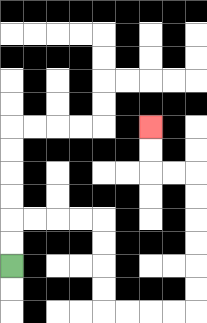{'start': '[0, 11]', 'end': '[6, 5]', 'path_directions': 'U,U,R,R,R,R,D,D,D,D,R,R,R,R,U,U,U,U,U,U,L,L,U,U', 'path_coordinates': '[[0, 11], [0, 10], [0, 9], [1, 9], [2, 9], [3, 9], [4, 9], [4, 10], [4, 11], [4, 12], [4, 13], [5, 13], [6, 13], [7, 13], [8, 13], [8, 12], [8, 11], [8, 10], [8, 9], [8, 8], [8, 7], [7, 7], [6, 7], [6, 6], [6, 5]]'}